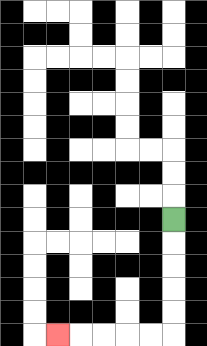{'start': '[7, 9]', 'end': '[2, 14]', 'path_directions': 'D,D,D,D,D,L,L,L,L,L', 'path_coordinates': '[[7, 9], [7, 10], [7, 11], [7, 12], [7, 13], [7, 14], [6, 14], [5, 14], [4, 14], [3, 14], [2, 14]]'}